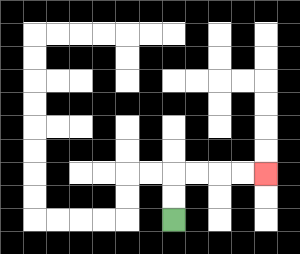{'start': '[7, 9]', 'end': '[11, 7]', 'path_directions': 'U,U,R,R,R,R', 'path_coordinates': '[[7, 9], [7, 8], [7, 7], [8, 7], [9, 7], [10, 7], [11, 7]]'}